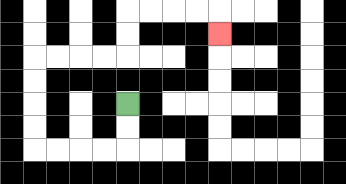{'start': '[5, 4]', 'end': '[9, 1]', 'path_directions': 'D,D,L,L,L,L,U,U,U,U,R,R,R,R,U,U,R,R,R,R,D', 'path_coordinates': '[[5, 4], [5, 5], [5, 6], [4, 6], [3, 6], [2, 6], [1, 6], [1, 5], [1, 4], [1, 3], [1, 2], [2, 2], [3, 2], [4, 2], [5, 2], [5, 1], [5, 0], [6, 0], [7, 0], [8, 0], [9, 0], [9, 1]]'}